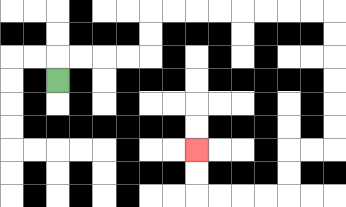{'start': '[2, 3]', 'end': '[8, 6]', 'path_directions': 'U,R,R,R,R,U,U,R,R,R,R,R,R,R,R,D,D,D,D,D,D,L,L,D,D,L,L,L,L,U,U', 'path_coordinates': '[[2, 3], [2, 2], [3, 2], [4, 2], [5, 2], [6, 2], [6, 1], [6, 0], [7, 0], [8, 0], [9, 0], [10, 0], [11, 0], [12, 0], [13, 0], [14, 0], [14, 1], [14, 2], [14, 3], [14, 4], [14, 5], [14, 6], [13, 6], [12, 6], [12, 7], [12, 8], [11, 8], [10, 8], [9, 8], [8, 8], [8, 7], [8, 6]]'}